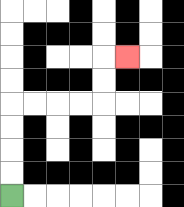{'start': '[0, 8]', 'end': '[5, 2]', 'path_directions': 'U,U,U,U,R,R,R,R,U,U,R', 'path_coordinates': '[[0, 8], [0, 7], [0, 6], [0, 5], [0, 4], [1, 4], [2, 4], [3, 4], [4, 4], [4, 3], [4, 2], [5, 2]]'}